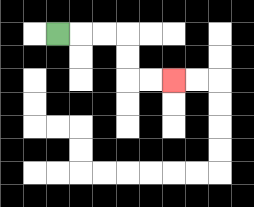{'start': '[2, 1]', 'end': '[7, 3]', 'path_directions': 'R,R,R,D,D,R,R', 'path_coordinates': '[[2, 1], [3, 1], [4, 1], [5, 1], [5, 2], [5, 3], [6, 3], [7, 3]]'}